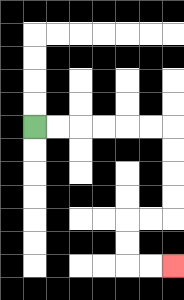{'start': '[1, 5]', 'end': '[7, 11]', 'path_directions': 'R,R,R,R,R,R,D,D,D,D,L,L,D,D,R,R', 'path_coordinates': '[[1, 5], [2, 5], [3, 5], [4, 5], [5, 5], [6, 5], [7, 5], [7, 6], [7, 7], [7, 8], [7, 9], [6, 9], [5, 9], [5, 10], [5, 11], [6, 11], [7, 11]]'}